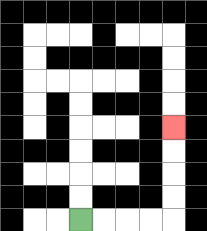{'start': '[3, 9]', 'end': '[7, 5]', 'path_directions': 'R,R,R,R,U,U,U,U', 'path_coordinates': '[[3, 9], [4, 9], [5, 9], [6, 9], [7, 9], [7, 8], [7, 7], [7, 6], [7, 5]]'}